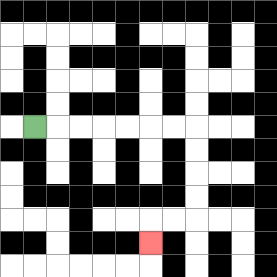{'start': '[1, 5]', 'end': '[6, 10]', 'path_directions': 'R,R,R,R,R,R,R,D,D,D,D,L,L,D', 'path_coordinates': '[[1, 5], [2, 5], [3, 5], [4, 5], [5, 5], [6, 5], [7, 5], [8, 5], [8, 6], [8, 7], [8, 8], [8, 9], [7, 9], [6, 9], [6, 10]]'}